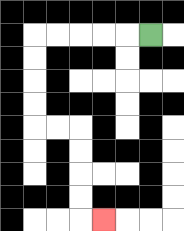{'start': '[6, 1]', 'end': '[4, 9]', 'path_directions': 'L,L,L,L,L,D,D,D,D,R,R,D,D,D,D,R', 'path_coordinates': '[[6, 1], [5, 1], [4, 1], [3, 1], [2, 1], [1, 1], [1, 2], [1, 3], [1, 4], [1, 5], [2, 5], [3, 5], [3, 6], [3, 7], [3, 8], [3, 9], [4, 9]]'}